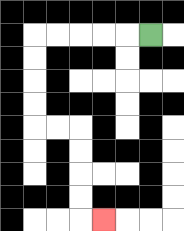{'start': '[6, 1]', 'end': '[4, 9]', 'path_directions': 'L,L,L,L,L,D,D,D,D,R,R,D,D,D,D,R', 'path_coordinates': '[[6, 1], [5, 1], [4, 1], [3, 1], [2, 1], [1, 1], [1, 2], [1, 3], [1, 4], [1, 5], [2, 5], [3, 5], [3, 6], [3, 7], [3, 8], [3, 9], [4, 9]]'}